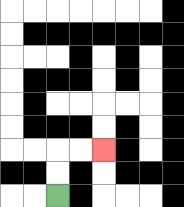{'start': '[2, 8]', 'end': '[4, 6]', 'path_directions': 'U,U,R,R', 'path_coordinates': '[[2, 8], [2, 7], [2, 6], [3, 6], [4, 6]]'}